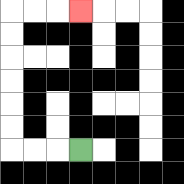{'start': '[3, 6]', 'end': '[3, 0]', 'path_directions': 'L,L,L,U,U,U,U,U,U,R,R,R', 'path_coordinates': '[[3, 6], [2, 6], [1, 6], [0, 6], [0, 5], [0, 4], [0, 3], [0, 2], [0, 1], [0, 0], [1, 0], [2, 0], [3, 0]]'}